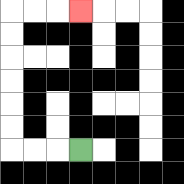{'start': '[3, 6]', 'end': '[3, 0]', 'path_directions': 'L,L,L,U,U,U,U,U,U,R,R,R', 'path_coordinates': '[[3, 6], [2, 6], [1, 6], [0, 6], [0, 5], [0, 4], [0, 3], [0, 2], [0, 1], [0, 0], [1, 0], [2, 0], [3, 0]]'}